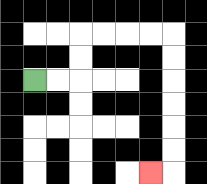{'start': '[1, 3]', 'end': '[6, 7]', 'path_directions': 'R,R,U,U,R,R,R,R,D,D,D,D,D,D,L', 'path_coordinates': '[[1, 3], [2, 3], [3, 3], [3, 2], [3, 1], [4, 1], [5, 1], [6, 1], [7, 1], [7, 2], [7, 3], [7, 4], [7, 5], [7, 6], [7, 7], [6, 7]]'}